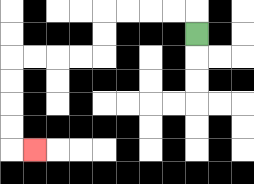{'start': '[8, 1]', 'end': '[1, 6]', 'path_directions': 'U,L,L,L,L,D,D,L,L,L,L,D,D,D,D,R', 'path_coordinates': '[[8, 1], [8, 0], [7, 0], [6, 0], [5, 0], [4, 0], [4, 1], [4, 2], [3, 2], [2, 2], [1, 2], [0, 2], [0, 3], [0, 4], [0, 5], [0, 6], [1, 6]]'}